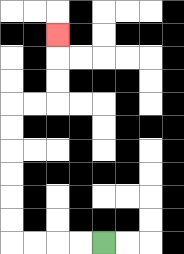{'start': '[4, 10]', 'end': '[2, 1]', 'path_directions': 'L,L,L,L,U,U,U,U,U,U,R,R,U,U,U', 'path_coordinates': '[[4, 10], [3, 10], [2, 10], [1, 10], [0, 10], [0, 9], [0, 8], [0, 7], [0, 6], [0, 5], [0, 4], [1, 4], [2, 4], [2, 3], [2, 2], [2, 1]]'}